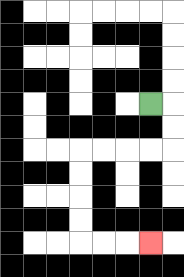{'start': '[6, 4]', 'end': '[6, 10]', 'path_directions': 'R,D,D,L,L,L,L,D,D,D,D,R,R,R', 'path_coordinates': '[[6, 4], [7, 4], [7, 5], [7, 6], [6, 6], [5, 6], [4, 6], [3, 6], [3, 7], [3, 8], [3, 9], [3, 10], [4, 10], [5, 10], [6, 10]]'}